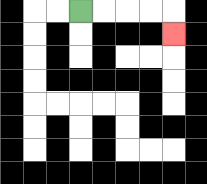{'start': '[3, 0]', 'end': '[7, 1]', 'path_directions': 'R,R,R,R,D', 'path_coordinates': '[[3, 0], [4, 0], [5, 0], [6, 0], [7, 0], [7, 1]]'}